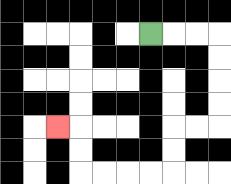{'start': '[6, 1]', 'end': '[2, 5]', 'path_directions': 'R,R,R,D,D,D,D,L,L,D,D,L,L,L,L,U,U,L', 'path_coordinates': '[[6, 1], [7, 1], [8, 1], [9, 1], [9, 2], [9, 3], [9, 4], [9, 5], [8, 5], [7, 5], [7, 6], [7, 7], [6, 7], [5, 7], [4, 7], [3, 7], [3, 6], [3, 5], [2, 5]]'}